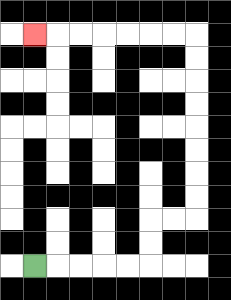{'start': '[1, 11]', 'end': '[1, 1]', 'path_directions': 'R,R,R,R,R,U,U,R,R,U,U,U,U,U,U,U,U,L,L,L,L,L,L,L', 'path_coordinates': '[[1, 11], [2, 11], [3, 11], [4, 11], [5, 11], [6, 11], [6, 10], [6, 9], [7, 9], [8, 9], [8, 8], [8, 7], [8, 6], [8, 5], [8, 4], [8, 3], [8, 2], [8, 1], [7, 1], [6, 1], [5, 1], [4, 1], [3, 1], [2, 1], [1, 1]]'}